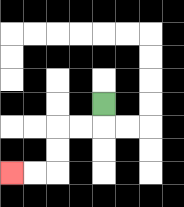{'start': '[4, 4]', 'end': '[0, 7]', 'path_directions': 'D,L,L,D,D,L,L', 'path_coordinates': '[[4, 4], [4, 5], [3, 5], [2, 5], [2, 6], [2, 7], [1, 7], [0, 7]]'}